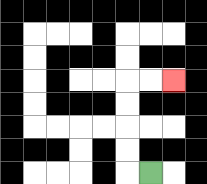{'start': '[6, 7]', 'end': '[7, 3]', 'path_directions': 'L,U,U,U,U,R,R', 'path_coordinates': '[[6, 7], [5, 7], [5, 6], [5, 5], [5, 4], [5, 3], [6, 3], [7, 3]]'}